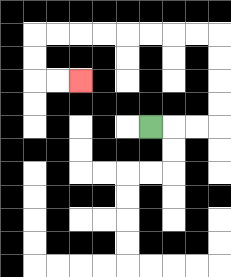{'start': '[6, 5]', 'end': '[3, 3]', 'path_directions': 'R,R,R,U,U,U,U,L,L,L,L,L,L,L,L,D,D,R,R', 'path_coordinates': '[[6, 5], [7, 5], [8, 5], [9, 5], [9, 4], [9, 3], [9, 2], [9, 1], [8, 1], [7, 1], [6, 1], [5, 1], [4, 1], [3, 1], [2, 1], [1, 1], [1, 2], [1, 3], [2, 3], [3, 3]]'}